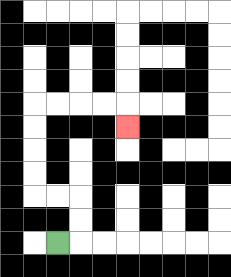{'start': '[2, 10]', 'end': '[5, 5]', 'path_directions': 'R,U,U,L,L,U,U,U,U,R,R,R,R,D', 'path_coordinates': '[[2, 10], [3, 10], [3, 9], [3, 8], [2, 8], [1, 8], [1, 7], [1, 6], [1, 5], [1, 4], [2, 4], [3, 4], [4, 4], [5, 4], [5, 5]]'}